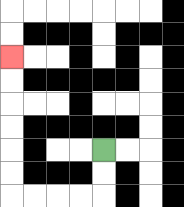{'start': '[4, 6]', 'end': '[0, 2]', 'path_directions': 'D,D,L,L,L,L,U,U,U,U,U,U', 'path_coordinates': '[[4, 6], [4, 7], [4, 8], [3, 8], [2, 8], [1, 8], [0, 8], [0, 7], [0, 6], [0, 5], [0, 4], [0, 3], [0, 2]]'}